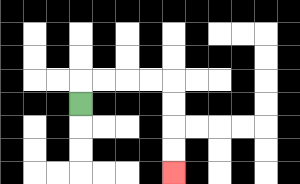{'start': '[3, 4]', 'end': '[7, 7]', 'path_directions': 'U,R,R,R,R,D,D,D,D', 'path_coordinates': '[[3, 4], [3, 3], [4, 3], [5, 3], [6, 3], [7, 3], [7, 4], [7, 5], [7, 6], [7, 7]]'}